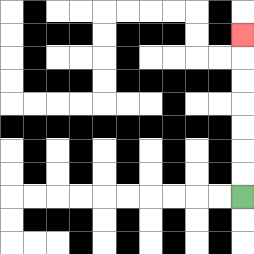{'start': '[10, 8]', 'end': '[10, 1]', 'path_directions': 'U,U,U,U,U,U,U', 'path_coordinates': '[[10, 8], [10, 7], [10, 6], [10, 5], [10, 4], [10, 3], [10, 2], [10, 1]]'}